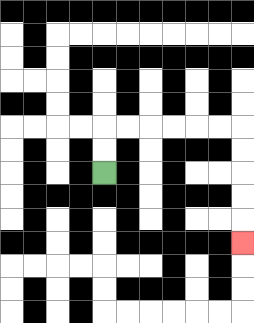{'start': '[4, 7]', 'end': '[10, 10]', 'path_directions': 'U,U,R,R,R,R,R,R,D,D,D,D,D', 'path_coordinates': '[[4, 7], [4, 6], [4, 5], [5, 5], [6, 5], [7, 5], [8, 5], [9, 5], [10, 5], [10, 6], [10, 7], [10, 8], [10, 9], [10, 10]]'}